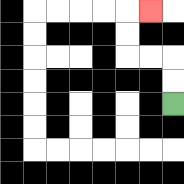{'start': '[7, 4]', 'end': '[6, 0]', 'path_directions': 'U,U,L,L,U,U,R', 'path_coordinates': '[[7, 4], [7, 3], [7, 2], [6, 2], [5, 2], [5, 1], [5, 0], [6, 0]]'}